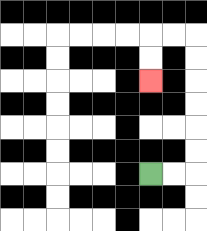{'start': '[6, 7]', 'end': '[6, 3]', 'path_directions': 'R,R,U,U,U,U,U,U,L,L,D,D', 'path_coordinates': '[[6, 7], [7, 7], [8, 7], [8, 6], [8, 5], [8, 4], [8, 3], [8, 2], [8, 1], [7, 1], [6, 1], [6, 2], [6, 3]]'}